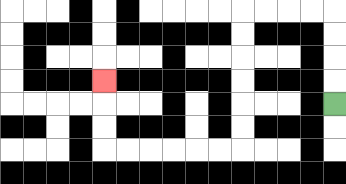{'start': '[14, 4]', 'end': '[4, 3]', 'path_directions': 'U,U,U,U,L,L,L,L,D,D,D,D,D,D,L,L,L,L,L,L,U,U,U', 'path_coordinates': '[[14, 4], [14, 3], [14, 2], [14, 1], [14, 0], [13, 0], [12, 0], [11, 0], [10, 0], [10, 1], [10, 2], [10, 3], [10, 4], [10, 5], [10, 6], [9, 6], [8, 6], [7, 6], [6, 6], [5, 6], [4, 6], [4, 5], [4, 4], [4, 3]]'}